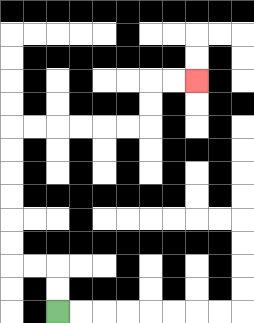{'start': '[2, 13]', 'end': '[8, 3]', 'path_directions': 'U,U,L,L,U,U,U,U,U,U,R,R,R,R,R,R,U,U,R,R', 'path_coordinates': '[[2, 13], [2, 12], [2, 11], [1, 11], [0, 11], [0, 10], [0, 9], [0, 8], [0, 7], [0, 6], [0, 5], [1, 5], [2, 5], [3, 5], [4, 5], [5, 5], [6, 5], [6, 4], [6, 3], [7, 3], [8, 3]]'}